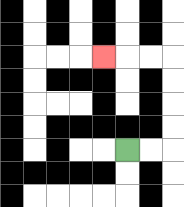{'start': '[5, 6]', 'end': '[4, 2]', 'path_directions': 'R,R,U,U,U,U,L,L,L', 'path_coordinates': '[[5, 6], [6, 6], [7, 6], [7, 5], [7, 4], [7, 3], [7, 2], [6, 2], [5, 2], [4, 2]]'}